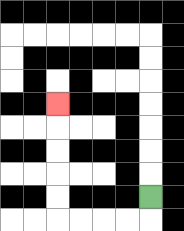{'start': '[6, 8]', 'end': '[2, 4]', 'path_directions': 'D,L,L,L,L,U,U,U,U,U', 'path_coordinates': '[[6, 8], [6, 9], [5, 9], [4, 9], [3, 9], [2, 9], [2, 8], [2, 7], [2, 6], [2, 5], [2, 4]]'}